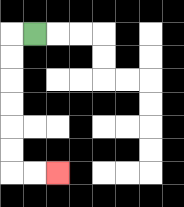{'start': '[1, 1]', 'end': '[2, 7]', 'path_directions': 'L,D,D,D,D,D,D,R,R', 'path_coordinates': '[[1, 1], [0, 1], [0, 2], [0, 3], [0, 4], [0, 5], [0, 6], [0, 7], [1, 7], [2, 7]]'}